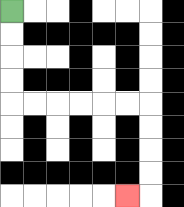{'start': '[0, 0]', 'end': '[5, 8]', 'path_directions': 'D,D,D,D,R,R,R,R,R,R,D,D,D,D,L', 'path_coordinates': '[[0, 0], [0, 1], [0, 2], [0, 3], [0, 4], [1, 4], [2, 4], [3, 4], [4, 4], [5, 4], [6, 4], [6, 5], [6, 6], [6, 7], [6, 8], [5, 8]]'}